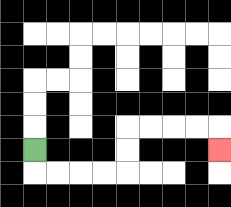{'start': '[1, 6]', 'end': '[9, 6]', 'path_directions': 'D,R,R,R,R,U,U,R,R,R,R,D', 'path_coordinates': '[[1, 6], [1, 7], [2, 7], [3, 7], [4, 7], [5, 7], [5, 6], [5, 5], [6, 5], [7, 5], [8, 5], [9, 5], [9, 6]]'}